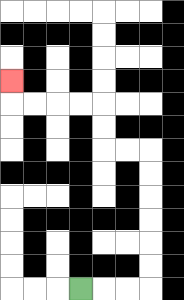{'start': '[3, 12]', 'end': '[0, 3]', 'path_directions': 'R,R,R,U,U,U,U,U,U,L,L,U,U,L,L,L,L,U', 'path_coordinates': '[[3, 12], [4, 12], [5, 12], [6, 12], [6, 11], [6, 10], [6, 9], [6, 8], [6, 7], [6, 6], [5, 6], [4, 6], [4, 5], [4, 4], [3, 4], [2, 4], [1, 4], [0, 4], [0, 3]]'}